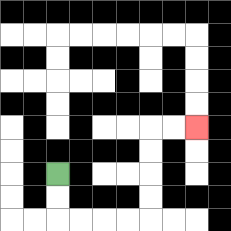{'start': '[2, 7]', 'end': '[8, 5]', 'path_directions': 'D,D,R,R,R,R,U,U,U,U,R,R', 'path_coordinates': '[[2, 7], [2, 8], [2, 9], [3, 9], [4, 9], [5, 9], [6, 9], [6, 8], [6, 7], [6, 6], [6, 5], [7, 5], [8, 5]]'}